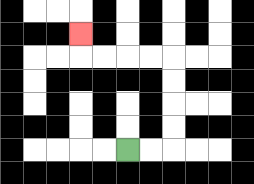{'start': '[5, 6]', 'end': '[3, 1]', 'path_directions': 'R,R,U,U,U,U,L,L,L,L,U', 'path_coordinates': '[[5, 6], [6, 6], [7, 6], [7, 5], [7, 4], [7, 3], [7, 2], [6, 2], [5, 2], [4, 2], [3, 2], [3, 1]]'}